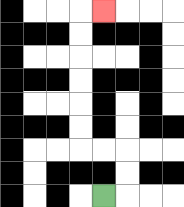{'start': '[4, 8]', 'end': '[4, 0]', 'path_directions': 'R,U,U,L,L,U,U,U,U,U,U,R', 'path_coordinates': '[[4, 8], [5, 8], [5, 7], [5, 6], [4, 6], [3, 6], [3, 5], [3, 4], [3, 3], [3, 2], [3, 1], [3, 0], [4, 0]]'}